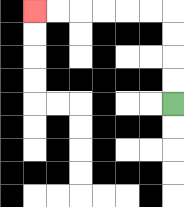{'start': '[7, 4]', 'end': '[1, 0]', 'path_directions': 'U,U,U,U,L,L,L,L,L,L', 'path_coordinates': '[[7, 4], [7, 3], [7, 2], [7, 1], [7, 0], [6, 0], [5, 0], [4, 0], [3, 0], [2, 0], [1, 0]]'}